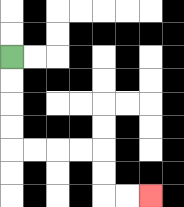{'start': '[0, 2]', 'end': '[6, 8]', 'path_directions': 'D,D,D,D,R,R,R,R,D,D,R,R', 'path_coordinates': '[[0, 2], [0, 3], [0, 4], [0, 5], [0, 6], [1, 6], [2, 6], [3, 6], [4, 6], [4, 7], [4, 8], [5, 8], [6, 8]]'}